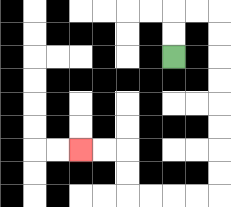{'start': '[7, 2]', 'end': '[3, 6]', 'path_directions': 'U,U,R,R,D,D,D,D,D,D,D,D,L,L,L,L,U,U,L,L', 'path_coordinates': '[[7, 2], [7, 1], [7, 0], [8, 0], [9, 0], [9, 1], [9, 2], [9, 3], [9, 4], [9, 5], [9, 6], [9, 7], [9, 8], [8, 8], [7, 8], [6, 8], [5, 8], [5, 7], [5, 6], [4, 6], [3, 6]]'}